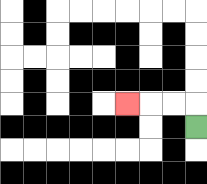{'start': '[8, 5]', 'end': '[5, 4]', 'path_directions': 'U,L,L,L', 'path_coordinates': '[[8, 5], [8, 4], [7, 4], [6, 4], [5, 4]]'}